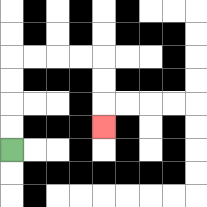{'start': '[0, 6]', 'end': '[4, 5]', 'path_directions': 'U,U,U,U,R,R,R,R,D,D,D', 'path_coordinates': '[[0, 6], [0, 5], [0, 4], [0, 3], [0, 2], [1, 2], [2, 2], [3, 2], [4, 2], [4, 3], [4, 4], [4, 5]]'}